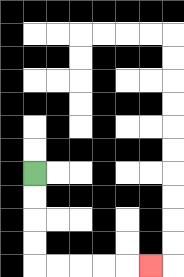{'start': '[1, 7]', 'end': '[6, 11]', 'path_directions': 'D,D,D,D,R,R,R,R,R', 'path_coordinates': '[[1, 7], [1, 8], [1, 9], [1, 10], [1, 11], [2, 11], [3, 11], [4, 11], [5, 11], [6, 11]]'}